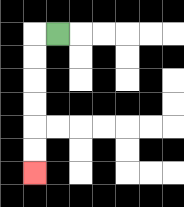{'start': '[2, 1]', 'end': '[1, 7]', 'path_directions': 'L,D,D,D,D,D,D', 'path_coordinates': '[[2, 1], [1, 1], [1, 2], [1, 3], [1, 4], [1, 5], [1, 6], [1, 7]]'}